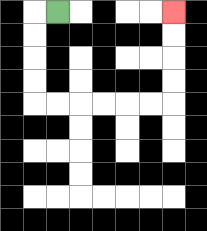{'start': '[2, 0]', 'end': '[7, 0]', 'path_directions': 'L,D,D,D,D,R,R,R,R,R,R,U,U,U,U', 'path_coordinates': '[[2, 0], [1, 0], [1, 1], [1, 2], [1, 3], [1, 4], [2, 4], [3, 4], [4, 4], [5, 4], [6, 4], [7, 4], [7, 3], [7, 2], [7, 1], [7, 0]]'}